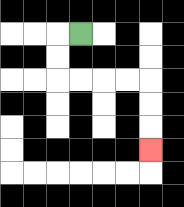{'start': '[3, 1]', 'end': '[6, 6]', 'path_directions': 'L,D,D,R,R,R,R,D,D,D', 'path_coordinates': '[[3, 1], [2, 1], [2, 2], [2, 3], [3, 3], [4, 3], [5, 3], [6, 3], [6, 4], [6, 5], [6, 6]]'}